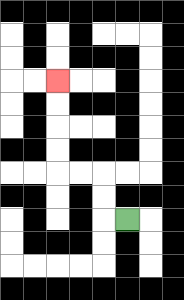{'start': '[5, 9]', 'end': '[2, 3]', 'path_directions': 'L,U,U,L,L,U,U,U,U', 'path_coordinates': '[[5, 9], [4, 9], [4, 8], [4, 7], [3, 7], [2, 7], [2, 6], [2, 5], [2, 4], [2, 3]]'}